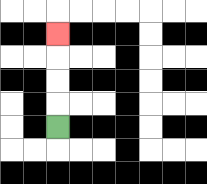{'start': '[2, 5]', 'end': '[2, 1]', 'path_directions': 'U,U,U,U', 'path_coordinates': '[[2, 5], [2, 4], [2, 3], [2, 2], [2, 1]]'}